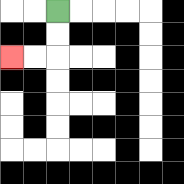{'start': '[2, 0]', 'end': '[0, 2]', 'path_directions': 'D,D,L,L', 'path_coordinates': '[[2, 0], [2, 1], [2, 2], [1, 2], [0, 2]]'}